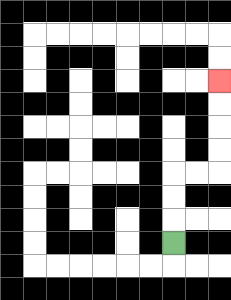{'start': '[7, 10]', 'end': '[9, 3]', 'path_directions': 'U,U,U,R,R,U,U,U,U', 'path_coordinates': '[[7, 10], [7, 9], [7, 8], [7, 7], [8, 7], [9, 7], [9, 6], [9, 5], [9, 4], [9, 3]]'}